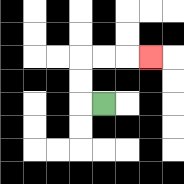{'start': '[4, 4]', 'end': '[6, 2]', 'path_directions': 'L,U,U,R,R,R', 'path_coordinates': '[[4, 4], [3, 4], [3, 3], [3, 2], [4, 2], [5, 2], [6, 2]]'}